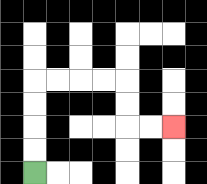{'start': '[1, 7]', 'end': '[7, 5]', 'path_directions': 'U,U,U,U,R,R,R,R,D,D,R,R', 'path_coordinates': '[[1, 7], [1, 6], [1, 5], [1, 4], [1, 3], [2, 3], [3, 3], [4, 3], [5, 3], [5, 4], [5, 5], [6, 5], [7, 5]]'}